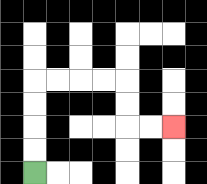{'start': '[1, 7]', 'end': '[7, 5]', 'path_directions': 'U,U,U,U,R,R,R,R,D,D,R,R', 'path_coordinates': '[[1, 7], [1, 6], [1, 5], [1, 4], [1, 3], [2, 3], [3, 3], [4, 3], [5, 3], [5, 4], [5, 5], [6, 5], [7, 5]]'}